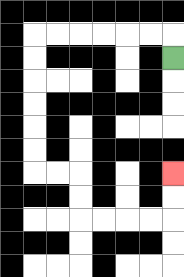{'start': '[7, 2]', 'end': '[7, 7]', 'path_directions': 'U,L,L,L,L,L,L,D,D,D,D,D,D,R,R,D,D,R,R,R,R,U,U', 'path_coordinates': '[[7, 2], [7, 1], [6, 1], [5, 1], [4, 1], [3, 1], [2, 1], [1, 1], [1, 2], [1, 3], [1, 4], [1, 5], [1, 6], [1, 7], [2, 7], [3, 7], [3, 8], [3, 9], [4, 9], [5, 9], [6, 9], [7, 9], [7, 8], [7, 7]]'}